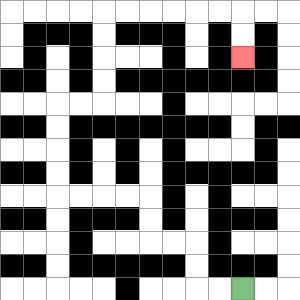{'start': '[10, 12]', 'end': '[10, 2]', 'path_directions': 'L,L,U,U,L,L,U,U,L,L,L,L,U,U,U,U,R,R,U,U,U,U,R,R,R,R,R,R,D,D', 'path_coordinates': '[[10, 12], [9, 12], [8, 12], [8, 11], [8, 10], [7, 10], [6, 10], [6, 9], [6, 8], [5, 8], [4, 8], [3, 8], [2, 8], [2, 7], [2, 6], [2, 5], [2, 4], [3, 4], [4, 4], [4, 3], [4, 2], [4, 1], [4, 0], [5, 0], [6, 0], [7, 0], [8, 0], [9, 0], [10, 0], [10, 1], [10, 2]]'}